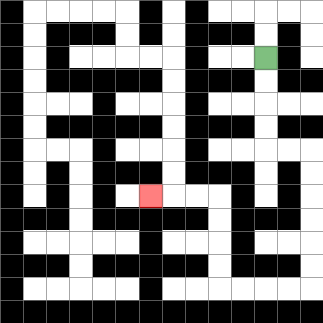{'start': '[11, 2]', 'end': '[6, 8]', 'path_directions': 'D,D,D,D,R,R,D,D,D,D,D,D,L,L,L,L,U,U,U,U,L,L,L', 'path_coordinates': '[[11, 2], [11, 3], [11, 4], [11, 5], [11, 6], [12, 6], [13, 6], [13, 7], [13, 8], [13, 9], [13, 10], [13, 11], [13, 12], [12, 12], [11, 12], [10, 12], [9, 12], [9, 11], [9, 10], [9, 9], [9, 8], [8, 8], [7, 8], [6, 8]]'}